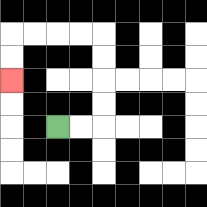{'start': '[2, 5]', 'end': '[0, 3]', 'path_directions': 'R,R,U,U,U,U,L,L,L,L,D,D', 'path_coordinates': '[[2, 5], [3, 5], [4, 5], [4, 4], [4, 3], [4, 2], [4, 1], [3, 1], [2, 1], [1, 1], [0, 1], [0, 2], [0, 3]]'}